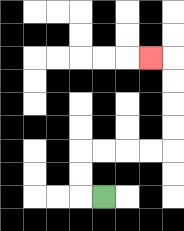{'start': '[4, 8]', 'end': '[6, 2]', 'path_directions': 'L,U,U,R,R,R,R,U,U,U,U,L', 'path_coordinates': '[[4, 8], [3, 8], [3, 7], [3, 6], [4, 6], [5, 6], [6, 6], [7, 6], [7, 5], [7, 4], [7, 3], [7, 2], [6, 2]]'}